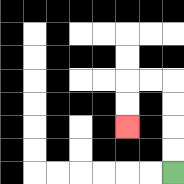{'start': '[7, 7]', 'end': '[5, 5]', 'path_directions': 'U,U,U,U,L,L,D,D', 'path_coordinates': '[[7, 7], [7, 6], [7, 5], [7, 4], [7, 3], [6, 3], [5, 3], [5, 4], [5, 5]]'}